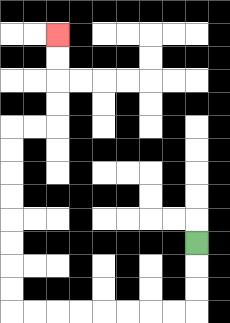{'start': '[8, 10]', 'end': '[2, 1]', 'path_directions': 'D,D,D,L,L,L,L,L,L,L,L,U,U,U,U,U,U,U,U,R,R,U,U,U,U', 'path_coordinates': '[[8, 10], [8, 11], [8, 12], [8, 13], [7, 13], [6, 13], [5, 13], [4, 13], [3, 13], [2, 13], [1, 13], [0, 13], [0, 12], [0, 11], [0, 10], [0, 9], [0, 8], [0, 7], [0, 6], [0, 5], [1, 5], [2, 5], [2, 4], [2, 3], [2, 2], [2, 1]]'}